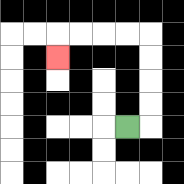{'start': '[5, 5]', 'end': '[2, 2]', 'path_directions': 'R,U,U,U,U,L,L,L,L,D', 'path_coordinates': '[[5, 5], [6, 5], [6, 4], [6, 3], [6, 2], [6, 1], [5, 1], [4, 1], [3, 1], [2, 1], [2, 2]]'}